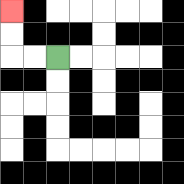{'start': '[2, 2]', 'end': '[0, 0]', 'path_directions': 'L,L,U,U', 'path_coordinates': '[[2, 2], [1, 2], [0, 2], [0, 1], [0, 0]]'}